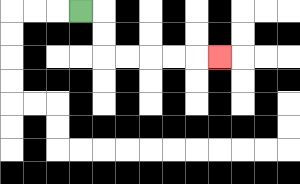{'start': '[3, 0]', 'end': '[9, 2]', 'path_directions': 'R,D,D,R,R,R,R,R', 'path_coordinates': '[[3, 0], [4, 0], [4, 1], [4, 2], [5, 2], [6, 2], [7, 2], [8, 2], [9, 2]]'}